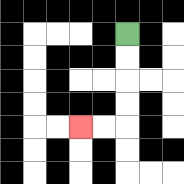{'start': '[5, 1]', 'end': '[3, 5]', 'path_directions': 'D,D,D,D,L,L', 'path_coordinates': '[[5, 1], [5, 2], [5, 3], [5, 4], [5, 5], [4, 5], [3, 5]]'}